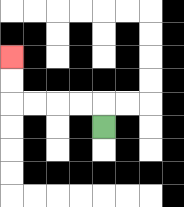{'start': '[4, 5]', 'end': '[0, 2]', 'path_directions': 'U,L,L,L,L,U,U', 'path_coordinates': '[[4, 5], [4, 4], [3, 4], [2, 4], [1, 4], [0, 4], [0, 3], [0, 2]]'}